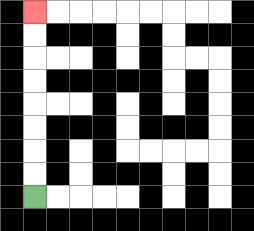{'start': '[1, 8]', 'end': '[1, 0]', 'path_directions': 'U,U,U,U,U,U,U,U', 'path_coordinates': '[[1, 8], [1, 7], [1, 6], [1, 5], [1, 4], [1, 3], [1, 2], [1, 1], [1, 0]]'}